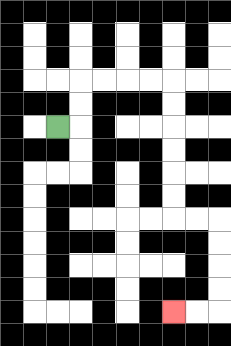{'start': '[2, 5]', 'end': '[7, 13]', 'path_directions': 'R,U,U,R,R,R,R,D,D,D,D,D,D,R,R,D,D,D,D,L,L', 'path_coordinates': '[[2, 5], [3, 5], [3, 4], [3, 3], [4, 3], [5, 3], [6, 3], [7, 3], [7, 4], [7, 5], [7, 6], [7, 7], [7, 8], [7, 9], [8, 9], [9, 9], [9, 10], [9, 11], [9, 12], [9, 13], [8, 13], [7, 13]]'}